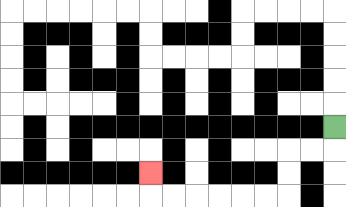{'start': '[14, 5]', 'end': '[6, 7]', 'path_directions': 'D,L,L,D,D,L,L,L,L,L,L,U', 'path_coordinates': '[[14, 5], [14, 6], [13, 6], [12, 6], [12, 7], [12, 8], [11, 8], [10, 8], [9, 8], [8, 8], [7, 8], [6, 8], [6, 7]]'}